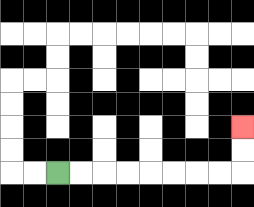{'start': '[2, 7]', 'end': '[10, 5]', 'path_directions': 'R,R,R,R,R,R,R,R,U,U', 'path_coordinates': '[[2, 7], [3, 7], [4, 7], [5, 7], [6, 7], [7, 7], [8, 7], [9, 7], [10, 7], [10, 6], [10, 5]]'}